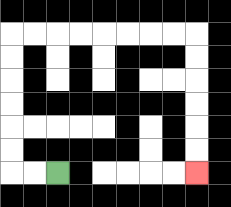{'start': '[2, 7]', 'end': '[8, 7]', 'path_directions': 'L,L,U,U,U,U,U,U,R,R,R,R,R,R,R,R,D,D,D,D,D,D', 'path_coordinates': '[[2, 7], [1, 7], [0, 7], [0, 6], [0, 5], [0, 4], [0, 3], [0, 2], [0, 1], [1, 1], [2, 1], [3, 1], [4, 1], [5, 1], [6, 1], [7, 1], [8, 1], [8, 2], [8, 3], [8, 4], [8, 5], [8, 6], [8, 7]]'}